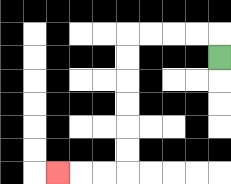{'start': '[9, 2]', 'end': '[2, 7]', 'path_directions': 'U,L,L,L,L,D,D,D,D,D,D,L,L,L', 'path_coordinates': '[[9, 2], [9, 1], [8, 1], [7, 1], [6, 1], [5, 1], [5, 2], [5, 3], [5, 4], [5, 5], [5, 6], [5, 7], [4, 7], [3, 7], [2, 7]]'}